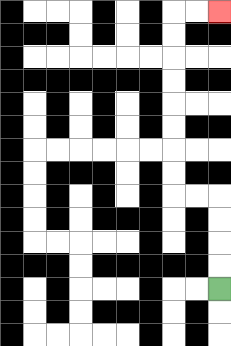{'start': '[9, 12]', 'end': '[9, 0]', 'path_directions': 'U,U,U,U,L,L,U,U,U,U,U,U,U,U,R,R', 'path_coordinates': '[[9, 12], [9, 11], [9, 10], [9, 9], [9, 8], [8, 8], [7, 8], [7, 7], [7, 6], [7, 5], [7, 4], [7, 3], [7, 2], [7, 1], [7, 0], [8, 0], [9, 0]]'}